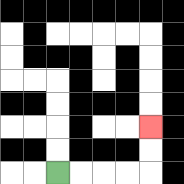{'start': '[2, 7]', 'end': '[6, 5]', 'path_directions': 'R,R,R,R,U,U', 'path_coordinates': '[[2, 7], [3, 7], [4, 7], [5, 7], [6, 7], [6, 6], [6, 5]]'}